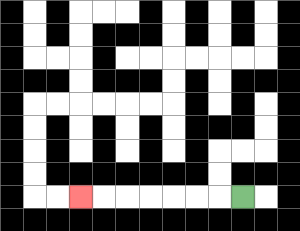{'start': '[10, 8]', 'end': '[3, 8]', 'path_directions': 'L,L,L,L,L,L,L', 'path_coordinates': '[[10, 8], [9, 8], [8, 8], [7, 8], [6, 8], [5, 8], [4, 8], [3, 8]]'}